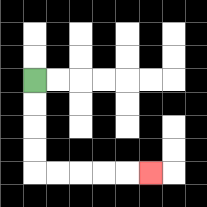{'start': '[1, 3]', 'end': '[6, 7]', 'path_directions': 'D,D,D,D,R,R,R,R,R', 'path_coordinates': '[[1, 3], [1, 4], [1, 5], [1, 6], [1, 7], [2, 7], [3, 7], [4, 7], [5, 7], [6, 7]]'}